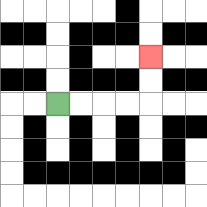{'start': '[2, 4]', 'end': '[6, 2]', 'path_directions': 'R,R,R,R,U,U', 'path_coordinates': '[[2, 4], [3, 4], [4, 4], [5, 4], [6, 4], [6, 3], [6, 2]]'}